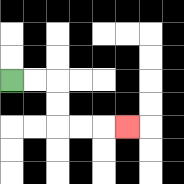{'start': '[0, 3]', 'end': '[5, 5]', 'path_directions': 'R,R,D,D,R,R,R', 'path_coordinates': '[[0, 3], [1, 3], [2, 3], [2, 4], [2, 5], [3, 5], [4, 5], [5, 5]]'}